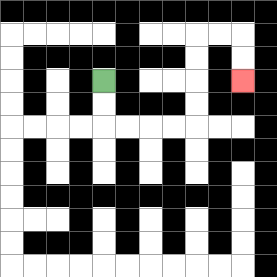{'start': '[4, 3]', 'end': '[10, 3]', 'path_directions': 'D,D,R,R,R,R,U,U,U,U,R,R,D,D', 'path_coordinates': '[[4, 3], [4, 4], [4, 5], [5, 5], [6, 5], [7, 5], [8, 5], [8, 4], [8, 3], [8, 2], [8, 1], [9, 1], [10, 1], [10, 2], [10, 3]]'}